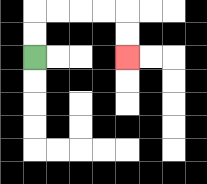{'start': '[1, 2]', 'end': '[5, 2]', 'path_directions': 'U,U,R,R,R,R,D,D', 'path_coordinates': '[[1, 2], [1, 1], [1, 0], [2, 0], [3, 0], [4, 0], [5, 0], [5, 1], [5, 2]]'}